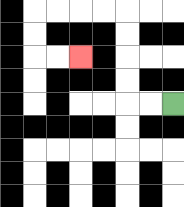{'start': '[7, 4]', 'end': '[3, 2]', 'path_directions': 'L,L,U,U,U,U,L,L,L,L,D,D,R,R', 'path_coordinates': '[[7, 4], [6, 4], [5, 4], [5, 3], [5, 2], [5, 1], [5, 0], [4, 0], [3, 0], [2, 0], [1, 0], [1, 1], [1, 2], [2, 2], [3, 2]]'}